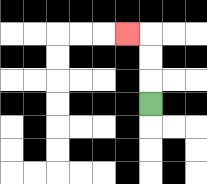{'start': '[6, 4]', 'end': '[5, 1]', 'path_directions': 'U,U,U,L', 'path_coordinates': '[[6, 4], [6, 3], [6, 2], [6, 1], [5, 1]]'}